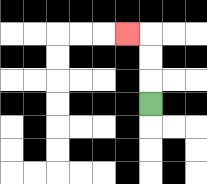{'start': '[6, 4]', 'end': '[5, 1]', 'path_directions': 'U,U,U,L', 'path_coordinates': '[[6, 4], [6, 3], [6, 2], [6, 1], [5, 1]]'}